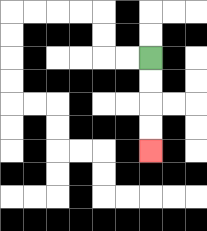{'start': '[6, 2]', 'end': '[6, 6]', 'path_directions': 'D,D,D,D', 'path_coordinates': '[[6, 2], [6, 3], [6, 4], [6, 5], [6, 6]]'}